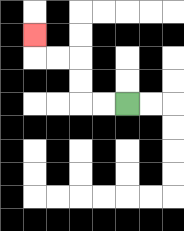{'start': '[5, 4]', 'end': '[1, 1]', 'path_directions': 'L,L,U,U,L,L,U', 'path_coordinates': '[[5, 4], [4, 4], [3, 4], [3, 3], [3, 2], [2, 2], [1, 2], [1, 1]]'}